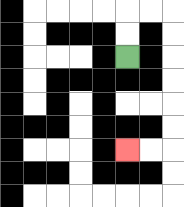{'start': '[5, 2]', 'end': '[5, 6]', 'path_directions': 'U,U,R,R,D,D,D,D,D,D,L,L', 'path_coordinates': '[[5, 2], [5, 1], [5, 0], [6, 0], [7, 0], [7, 1], [7, 2], [7, 3], [7, 4], [7, 5], [7, 6], [6, 6], [5, 6]]'}